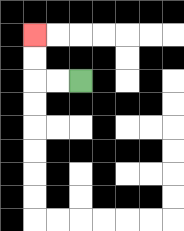{'start': '[3, 3]', 'end': '[1, 1]', 'path_directions': 'L,L,U,U', 'path_coordinates': '[[3, 3], [2, 3], [1, 3], [1, 2], [1, 1]]'}